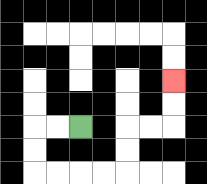{'start': '[3, 5]', 'end': '[7, 3]', 'path_directions': 'L,L,D,D,R,R,R,R,U,U,R,R,U,U', 'path_coordinates': '[[3, 5], [2, 5], [1, 5], [1, 6], [1, 7], [2, 7], [3, 7], [4, 7], [5, 7], [5, 6], [5, 5], [6, 5], [7, 5], [7, 4], [7, 3]]'}